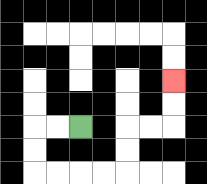{'start': '[3, 5]', 'end': '[7, 3]', 'path_directions': 'L,L,D,D,R,R,R,R,U,U,R,R,U,U', 'path_coordinates': '[[3, 5], [2, 5], [1, 5], [1, 6], [1, 7], [2, 7], [3, 7], [4, 7], [5, 7], [5, 6], [5, 5], [6, 5], [7, 5], [7, 4], [7, 3]]'}